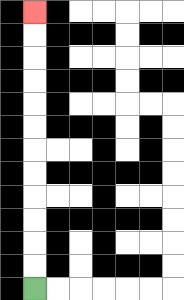{'start': '[1, 12]', 'end': '[1, 0]', 'path_directions': 'U,U,U,U,U,U,U,U,U,U,U,U', 'path_coordinates': '[[1, 12], [1, 11], [1, 10], [1, 9], [1, 8], [1, 7], [1, 6], [1, 5], [1, 4], [1, 3], [1, 2], [1, 1], [1, 0]]'}